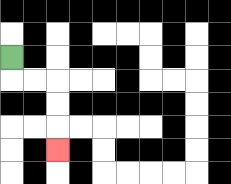{'start': '[0, 2]', 'end': '[2, 6]', 'path_directions': 'D,R,R,D,D,D', 'path_coordinates': '[[0, 2], [0, 3], [1, 3], [2, 3], [2, 4], [2, 5], [2, 6]]'}